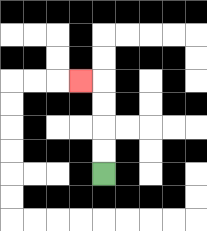{'start': '[4, 7]', 'end': '[3, 3]', 'path_directions': 'U,U,U,U,L', 'path_coordinates': '[[4, 7], [4, 6], [4, 5], [4, 4], [4, 3], [3, 3]]'}